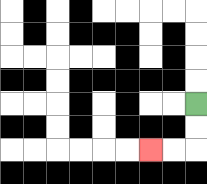{'start': '[8, 4]', 'end': '[6, 6]', 'path_directions': 'D,D,L,L', 'path_coordinates': '[[8, 4], [8, 5], [8, 6], [7, 6], [6, 6]]'}